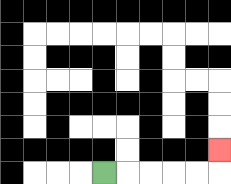{'start': '[4, 7]', 'end': '[9, 6]', 'path_directions': 'R,R,R,R,R,U', 'path_coordinates': '[[4, 7], [5, 7], [6, 7], [7, 7], [8, 7], [9, 7], [9, 6]]'}